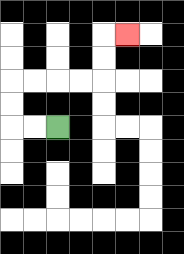{'start': '[2, 5]', 'end': '[5, 1]', 'path_directions': 'L,L,U,U,R,R,R,R,U,U,R', 'path_coordinates': '[[2, 5], [1, 5], [0, 5], [0, 4], [0, 3], [1, 3], [2, 3], [3, 3], [4, 3], [4, 2], [4, 1], [5, 1]]'}